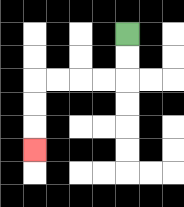{'start': '[5, 1]', 'end': '[1, 6]', 'path_directions': 'D,D,L,L,L,L,D,D,D', 'path_coordinates': '[[5, 1], [5, 2], [5, 3], [4, 3], [3, 3], [2, 3], [1, 3], [1, 4], [1, 5], [1, 6]]'}